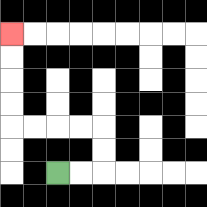{'start': '[2, 7]', 'end': '[0, 1]', 'path_directions': 'R,R,U,U,L,L,L,L,U,U,U,U', 'path_coordinates': '[[2, 7], [3, 7], [4, 7], [4, 6], [4, 5], [3, 5], [2, 5], [1, 5], [0, 5], [0, 4], [0, 3], [0, 2], [0, 1]]'}